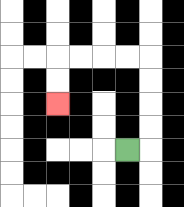{'start': '[5, 6]', 'end': '[2, 4]', 'path_directions': 'R,U,U,U,U,L,L,L,L,D,D', 'path_coordinates': '[[5, 6], [6, 6], [6, 5], [6, 4], [6, 3], [6, 2], [5, 2], [4, 2], [3, 2], [2, 2], [2, 3], [2, 4]]'}